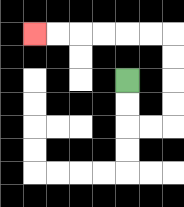{'start': '[5, 3]', 'end': '[1, 1]', 'path_directions': 'D,D,R,R,U,U,U,U,L,L,L,L,L,L', 'path_coordinates': '[[5, 3], [5, 4], [5, 5], [6, 5], [7, 5], [7, 4], [7, 3], [7, 2], [7, 1], [6, 1], [5, 1], [4, 1], [3, 1], [2, 1], [1, 1]]'}